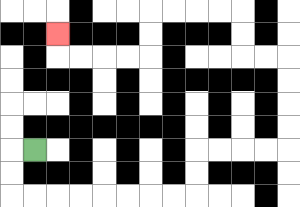{'start': '[1, 6]', 'end': '[2, 1]', 'path_directions': 'L,D,D,R,R,R,R,R,R,R,R,U,U,R,R,R,R,U,U,U,U,L,L,U,U,L,L,L,L,D,D,L,L,L,L,U', 'path_coordinates': '[[1, 6], [0, 6], [0, 7], [0, 8], [1, 8], [2, 8], [3, 8], [4, 8], [5, 8], [6, 8], [7, 8], [8, 8], [8, 7], [8, 6], [9, 6], [10, 6], [11, 6], [12, 6], [12, 5], [12, 4], [12, 3], [12, 2], [11, 2], [10, 2], [10, 1], [10, 0], [9, 0], [8, 0], [7, 0], [6, 0], [6, 1], [6, 2], [5, 2], [4, 2], [3, 2], [2, 2], [2, 1]]'}